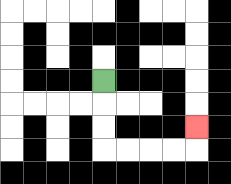{'start': '[4, 3]', 'end': '[8, 5]', 'path_directions': 'D,D,D,R,R,R,R,U', 'path_coordinates': '[[4, 3], [4, 4], [4, 5], [4, 6], [5, 6], [6, 6], [7, 6], [8, 6], [8, 5]]'}